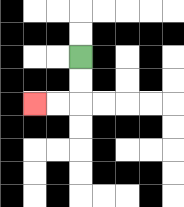{'start': '[3, 2]', 'end': '[1, 4]', 'path_directions': 'D,D,L,L', 'path_coordinates': '[[3, 2], [3, 3], [3, 4], [2, 4], [1, 4]]'}